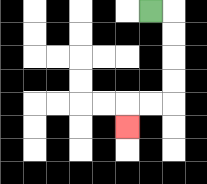{'start': '[6, 0]', 'end': '[5, 5]', 'path_directions': 'R,D,D,D,D,L,L,D', 'path_coordinates': '[[6, 0], [7, 0], [7, 1], [7, 2], [7, 3], [7, 4], [6, 4], [5, 4], [5, 5]]'}